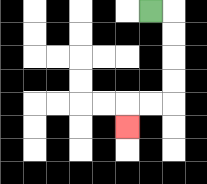{'start': '[6, 0]', 'end': '[5, 5]', 'path_directions': 'R,D,D,D,D,L,L,D', 'path_coordinates': '[[6, 0], [7, 0], [7, 1], [7, 2], [7, 3], [7, 4], [6, 4], [5, 4], [5, 5]]'}